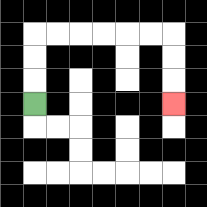{'start': '[1, 4]', 'end': '[7, 4]', 'path_directions': 'U,U,U,R,R,R,R,R,R,D,D,D', 'path_coordinates': '[[1, 4], [1, 3], [1, 2], [1, 1], [2, 1], [3, 1], [4, 1], [5, 1], [6, 1], [7, 1], [7, 2], [7, 3], [7, 4]]'}